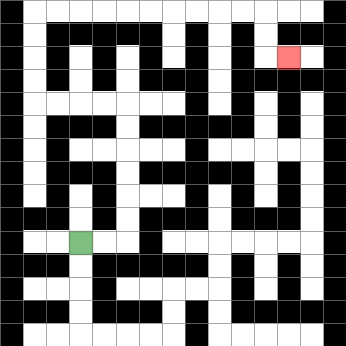{'start': '[3, 10]', 'end': '[12, 2]', 'path_directions': 'R,R,U,U,U,U,U,U,L,L,L,L,U,U,U,U,R,R,R,R,R,R,R,R,R,R,D,D,R', 'path_coordinates': '[[3, 10], [4, 10], [5, 10], [5, 9], [5, 8], [5, 7], [5, 6], [5, 5], [5, 4], [4, 4], [3, 4], [2, 4], [1, 4], [1, 3], [1, 2], [1, 1], [1, 0], [2, 0], [3, 0], [4, 0], [5, 0], [6, 0], [7, 0], [8, 0], [9, 0], [10, 0], [11, 0], [11, 1], [11, 2], [12, 2]]'}